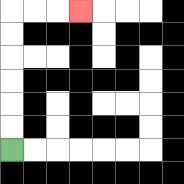{'start': '[0, 6]', 'end': '[3, 0]', 'path_directions': 'U,U,U,U,U,U,R,R,R', 'path_coordinates': '[[0, 6], [0, 5], [0, 4], [0, 3], [0, 2], [0, 1], [0, 0], [1, 0], [2, 0], [3, 0]]'}